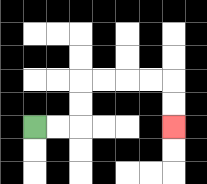{'start': '[1, 5]', 'end': '[7, 5]', 'path_directions': 'R,R,U,U,R,R,R,R,D,D', 'path_coordinates': '[[1, 5], [2, 5], [3, 5], [3, 4], [3, 3], [4, 3], [5, 3], [6, 3], [7, 3], [7, 4], [7, 5]]'}